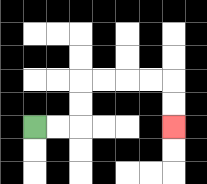{'start': '[1, 5]', 'end': '[7, 5]', 'path_directions': 'R,R,U,U,R,R,R,R,D,D', 'path_coordinates': '[[1, 5], [2, 5], [3, 5], [3, 4], [3, 3], [4, 3], [5, 3], [6, 3], [7, 3], [7, 4], [7, 5]]'}